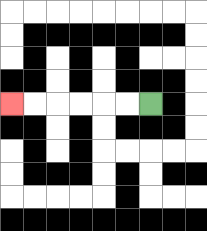{'start': '[6, 4]', 'end': '[0, 4]', 'path_directions': 'L,L,L,L,L,L', 'path_coordinates': '[[6, 4], [5, 4], [4, 4], [3, 4], [2, 4], [1, 4], [0, 4]]'}